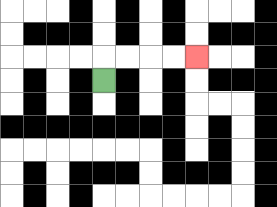{'start': '[4, 3]', 'end': '[8, 2]', 'path_directions': 'U,R,R,R,R', 'path_coordinates': '[[4, 3], [4, 2], [5, 2], [6, 2], [7, 2], [8, 2]]'}